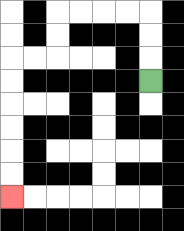{'start': '[6, 3]', 'end': '[0, 8]', 'path_directions': 'U,U,U,L,L,L,L,D,D,L,L,D,D,D,D,D,D', 'path_coordinates': '[[6, 3], [6, 2], [6, 1], [6, 0], [5, 0], [4, 0], [3, 0], [2, 0], [2, 1], [2, 2], [1, 2], [0, 2], [0, 3], [0, 4], [0, 5], [0, 6], [0, 7], [0, 8]]'}